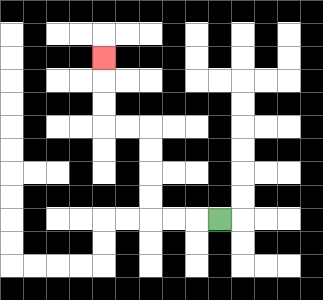{'start': '[9, 9]', 'end': '[4, 2]', 'path_directions': 'L,L,L,U,U,U,U,L,L,U,U,U', 'path_coordinates': '[[9, 9], [8, 9], [7, 9], [6, 9], [6, 8], [6, 7], [6, 6], [6, 5], [5, 5], [4, 5], [4, 4], [4, 3], [4, 2]]'}